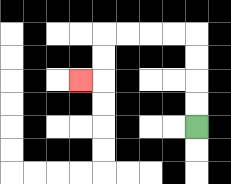{'start': '[8, 5]', 'end': '[3, 3]', 'path_directions': 'U,U,U,U,L,L,L,L,D,D,L', 'path_coordinates': '[[8, 5], [8, 4], [8, 3], [8, 2], [8, 1], [7, 1], [6, 1], [5, 1], [4, 1], [4, 2], [4, 3], [3, 3]]'}